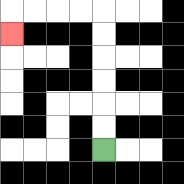{'start': '[4, 6]', 'end': '[0, 1]', 'path_directions': 'U,U,U,U,U,U,L,L,L,L,D', 'path_coordinates': '[[4, 6], [4, 5], [4, 4], [4, 3], [4, 2], [4, 1], [4, 0], [3, 0], [2, 0], [1, 0], [0, 0], [0, 1]]'}